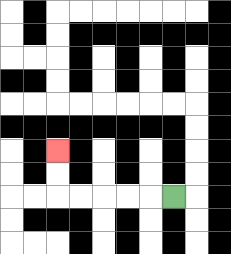{'start': '[7, 8]', 'end': '[2, 6]', 'path_directions': 'L,L,L,L,L,U,U', 'path_coordinates': '[[7, 8], [6, 8], [5, 8], [4, 8], [3, 8], [2, 8], [2, 7], [2, 6]]'}